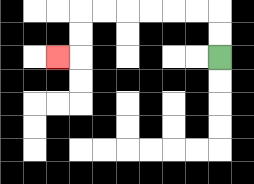{'start': '[9, 2]', 'end': '[2, 2]', 'path_directions': 'U,U,L,L,L,L,L,L,D,D,L', 'path_coordinates': '[[9, 2], [9, 1], [9, 0], [8, 0], [7, 0], [6, 0], [5, 0], [4, 0], [3, 0], [3, 1], [3, 2], [2, 2]]'}